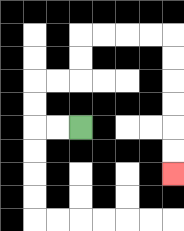{'start': '[3, 5]', 'end': '[7, 7]', 'path_directions': 'L,L,U,U,R,R,U,U,R,R,R,R,D,D,D,D,D,D', 'path_coordinates': '[[3, 5], [2, 5], [1, 5], [1, 4], [1, 3], [2, 3], [3, 3], [3, 2], [3, 1], [4, 1], [5, 1], [6, 1], [7, 1], [7, 2], [7, 3], [7, 4], [7, 5], [7, 6], [7, 7]]'}